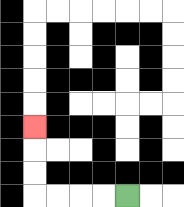{'start': '[5, 8]', 'end': '[1, 5]', 'path_directions': 'L,L,L,L,U,U,U', 'path_coordinates': '[[5, 8], [4, 8], [3, 8], [2, 8], [1, 8], [1, 7], [1, 6], [1, 5]]'}